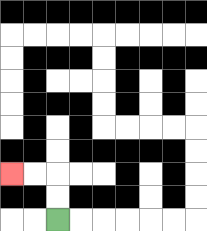{'start': '[2, 9]', 'end': '[0, 7]', 'path_directions': 'U,U,L,L', 'path_coordinates': '[[2, 9], [2, 8], [2, 7], [1, 7], [0, 7]]'}